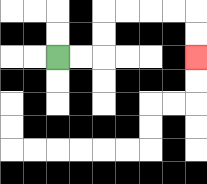{'start': '[2, 2]', 'end': '[8, 2]', 'path_directions': 'R,R,U,U,R,R,R,R,D,D', 'path_coordinates': '[[2, 2], [3, 2], [4, 2], [4, 1], [4, 0], [5, 0], [6, 0], [7, 0], [8, 0], [8, 1], [8, 2]]'}